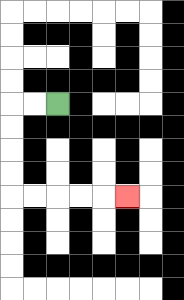{'start': '[2, 4]', 'end': '[5, 8]', 'path_directions': 'L,L,D,D,D,D,R,R,R,R,R', 'path_coordinates': '[[2, 4], [1, 4], [0, 4], [0, 5], [0, 6], [0, 7], [0, 8], [1, 8], [2, 8], [3, 8], [4, 8], [5, 8]]'}